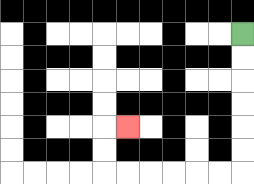{'start': '[10, 1]', 'end': '[5, 5]', 'path_directions': 'D,D,D,D,D,D,L,L,L,L,L,L,U,U,R', 'path_coordinates': '[[10, 1], [10, 2], [10, 3], [10, 4], [10, 5], [10, 6], [10, 7], [9, 7], [8, 7], [7, 7], [6, 7], [5, 7], [4, 7], [4, 6], [4, 5], [5, 5]]'}